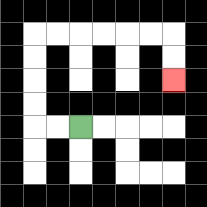{'start': '[3, 5]', 'end': '[7, 3]', 'path_directions': 'L,L,U,U,U,U,R,R,R,R,R,R,D,D', 'path_coordinates': '[[3, 5], [2, 5], [1, 5], [1, 4], [1, 3], [1, 2], [1, 1], [2, 1], [3, 1], [4, 1], [5, 1], [6, 1], [7, 1], [7, 2], [7, 3]]'}